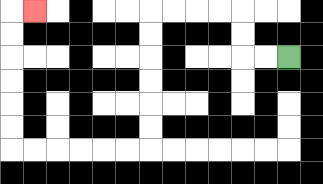{'start': '[12, 2]', 'end': '[1, 0]', 'path_directions': 'L,L,U,U,L,L,L,L,D,D,D,D,D,D,L,L,L,L,L,L,U,U,U,U,U,U,R', 'path_coordinates': '[[12, 2], [11, 2], [10, 2], [10, 1], [10, 0], [9, 0], [8, 0], [7, 0], [6, 0], [6, 1], [6, 2], [6, 3], [6, 4], [6, 5], [6, 6], [5, 6], [4, 6], [3, 6], [2, 6], [1, 6], [0, 6], [0, 5], [0, 4], [0, 3], [0, 2], [0, 1], [0, 0], [1, 0]]'}